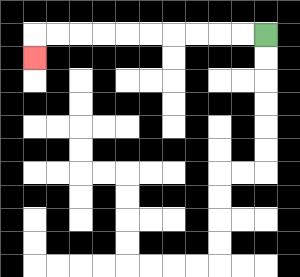{'start': '[11, 1]', 'end': '[1, 2]', 'path_directions': 'L,L,L,L,L,L,L,L,L,L,D', 'path_coordinates': '[[11, 1], [10, 1], [9, 1], [8, 1], [7, 1], [6, 1], [5, 1], [4, 1], [3, 1], [2, 1], [1, 1], [1, 2]]'}